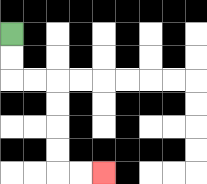{'start': '[0, 1]', 'end': '[4, 7]', 'path_directions': 'D,D,R,R,D,D,D,D,R,R', 'path_coordinates': '[[0, 1], [0, 2], [0, 3], [1, 3], [2, 3], [2, 4], [2, 5], [2, 6], [2, 7], [3, 7], [4, 7]]'}